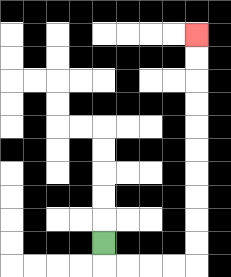{'start': '[4, 10]', 'end': '[8, 1]', 'path_directions': 'D,R,R,R,R,U,U,U,U,U,U,U,U,U,U', 'path_coordinates': '[[4, 10], [4, 11], [5, 11], [6, 11], [7, 11], [8, 11], [8, 10], [8, 9], [8, 8], [8, 7], [8, 6], [8, 5], [8, 4], [8, 3], [8, 2], [8, 1]]'}